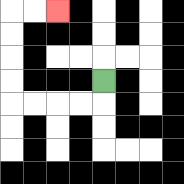{'start': '[4, 3]', 'end': '[2, 0]', 'path_directions': 'D,L,L,L,L,U,U,U,U,R,R', 'path_coordinates': '[[4, 3], [4, 4], [3, 4], [2, 4], [1, 4], [0, 4], [0, 3], [0, 2], [0, 1], [0, 0], [1, 0], [2, 0]]'}